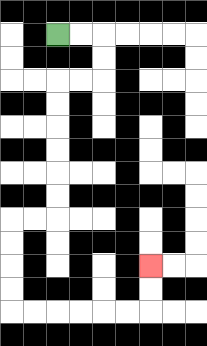{'start': '[2, 1]', 'end': '[6, 11]', 'path_directions': 'R,R,D,D,L,L,D,D,D,D,D,D,L,L,D,D,D,D,R,R,R,R,R,R,U,U', 'path_coordinates': '[[2, 1], [3, 1], [4, 1], [4, 2], [4, 3], [3, 3], [2, 3], [2, 4], [2, 5], [2, 6], [2, 7], [2, 8], [2, 9], [1, 9], [0, 9], [0, 10], [0, 11], [0, 12], [0, 13], [1, 13], [2, 13], [3, 13], [4, 13], [5, 13], [6, 13], [6, 12], [6, 11]]'}